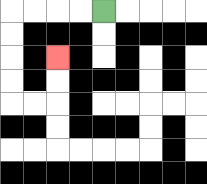{'start': '[4, 0]', 'end': '[2, 2]', 'path_directions': 'L,L,L,L,D,D,D,D,R,R,U,U', 'path_coordinates': '[[4, 0], [3, 0], [2, 0], [1, 0], [0, 0], [0, 1], [0, 2], [0, 3], [0, 4], [1, 4], [2, 4], [2, 3], [2, 2]]'}